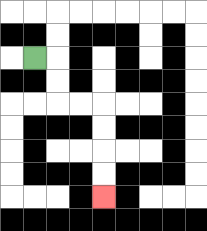{'start': '[1, 2]', 'end': '[4, 8]', 'path_directions': 'R,D,D,R,R,D,D,D,D', 'path_coordinates': '[[1, 2], [2, 2], [2, 3], [2, 4], [3, 4], [4, 4], [4, 5], [4, 6], [4, 7], [4, 8]]'}